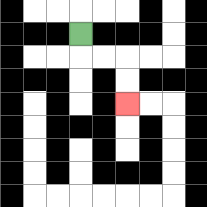{'start': '[3, 1]', 'end': '[5, 4]', 'path_directions': 'D,R,R,D,D', 'path_coordinates': '[[3, 1], [3, 2], [4, 2], [5, 2], [5, 3], [5, 4]]'}